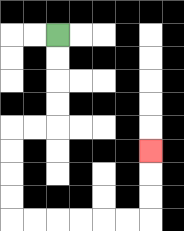{'start': '[2, 1]', 'end': '[6, 6]', 'path_directions': 'D,D,D,D,L,L,D,D,D,D,R,R,R,R,R,R,U,U,U', 'path_coordinates': '[[2, 1], [2, 2], [2, 3], [2, 4], [2, 5], [1, 5], [0, 5], [0, 6], [0, 7], [0, 8], [0, 9], [1, 9], [2, 9], [3, 9], [4, 9], [5, 9], [6, 9], [6, 8], [6, 7], [6, 6]]'}